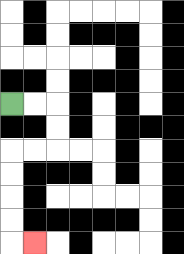{'start': '[0, 4]', 'end': '[1, 10]', 'path_directions': 'R,R,D,D,L,L,D,D,D,D,R', 'path_coordinates': '[[0, 4], [1, 4], [2, 4], [2, 5], [2, 6], [1, 6], [0, 6], [0, 7], [0, 8], [0, 9], [0, 10], [1, 10]]'}